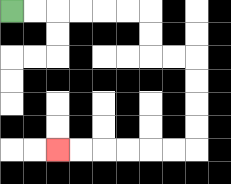{'start': '[0, 0]', 'end': '[2, 6]', 'path_directions': 'R,R,R,R,R,R,D,D,R,R,D,D,D,D,L,L,L,L,L,L', 'path_coordinates': '[[0, 0], [1, 0], [2, 0], [3, 0], [4, 0], [5, 0], [6, 0], [6, 1], [6, 2], [7, 2], [8, 2], [8, 3], [8, 4], [8, 5], [8, 6], [7, 6], [6, 6], [5, 6], [4, 6], [3, 6], [2, 6]]'}